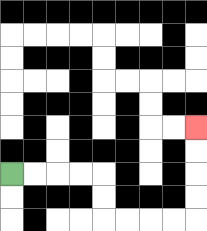{'start': '[0, 7]', 'end': '[8, 5]', 'path_directions': 'R,R,R,R,D,D,R,R,R,R,U,U,U,U', 'path_coordinates': '[[0, 7], [1, 7], [2, 7], [3, 7], [4, 7], [4, 8], [4, 9], [5, 9], [6, 9], [7, 9], [8, 9], [8, 8], [8, 7], [8, 6], [8, 5]]'}